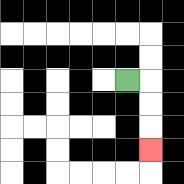{'start': '[5, 3]', 'end': '[6, 6]', 'path_directions': 'R,D,D,D', 'path_coordinates': '[[5, 3], [6, 3], [6, 4], [6, 5], [6, 6]]'}